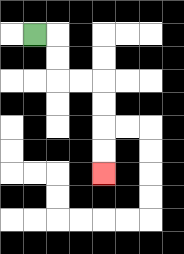{'start': '[1, 1]', 'end': '[4, 7]', 'path_directions': 'R,D,D,R,R,D,D,D,D', 'path_coordinates': '[[1, 1], [2, 1], [2, 2], [2, 3], [3, 3], [4, 3], [4, 4], [4, 5], [4, 6], [4, 7]]'}